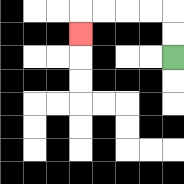{'start': '[7, 2]', 'end': '[3, 1]', 'path_directions': 'U,U,L,L,L,L,D', 'path_coordinates': '[[7, 2], [7, 1], [7, 0], [6, 0], [5, 0], [4, 0], [3, 0], [3, 1]]'}